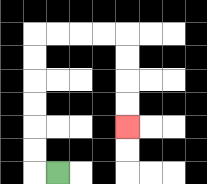{'start': '[2, 7]', 'end': '[5, 5]', 'path_directions': 'L,U,U,U,U,U,U,R,R,R,R,D,D,D,D', 'path_coordinates': '[[2, 7], [1, 7], [1, 6], [1, 5], [1, 4], [1, 3], [1, 2], [1, 1], [2, 1], [3, 1], [4, 1], [5, 1], [5, 2], [5, 3], [5, 4], [5, 5]]'}